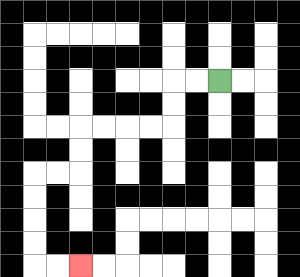{'start': '[9, 3]', 'end': '[3, 11]', 'path_directions': 'L,L,D,D,L,L,L,L,D,D,L,L,D,D,D,D,R,R', 'path_coordinates': '[[9, 3], [8, 3], [7, 3], [7, 4], [7, 5], [6, 5], [5, 5], [4, 5], [3, 5], [3, 6], [3, 7], [2, 7], [1, 7], [1, 8], [1, 9], [1, 10], [1, 11], [2, 11], [3, 11]]'}